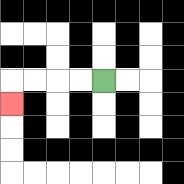{'start': '[4, 3]', 'end': '[0, 4]', 'path_directions': 'L,L,L,L,D', 'path_coordinates': '[[4, 3], [3, 3], [2, 3], [1, 3], [0, 3], [0, 4]]'}